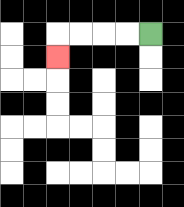{'start': '[6, 1]', 'end': '[2, 2]', 'path_directions': 'L,L,L,L,D', 'path_coordinates': '[[6, 1], [5, 1], [4, 1], [3, 1], [2, 1], [2, 2]]'}